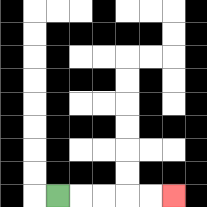{'start': '[2, 8]', 'end': '[7, 8]', 'path_directions': 'R,R,R,R,R', 'path_coordinates': '[[2, 8], [3, 8], [4, 8], [5, 8], [6, 8], [7, 8]]'}